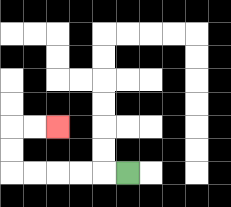{'start': '[5, 7]', 'end': '[2, 5]', 'path_directions': 'L,L,L,L,L,U,U,R,R', 'path_coordinates': '[[5, 7], [4, 7], [3, 7], [2, 7], [1, 7], [0, 7], [0, 6], [0, 5], [1, 5], [2, 5]]'}